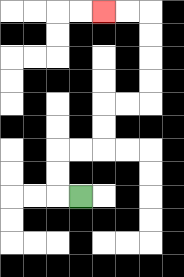{'start': '[3, 8]', 'end': '[4, 0]', 'path_directions': 'L,U,U,R,R,U,U,R,R,U,U,U,U,L,L', 'path_coordinates': '[[3, 8], [2, 8], [2, 7], [2, 6], [3, 6], [4, 6], [4, 5], [4, 4], [5, 4], [6, 4], [6, 3], [6, 2], [6, 1], [6, 0], [5, 0], [4, 0]]'}